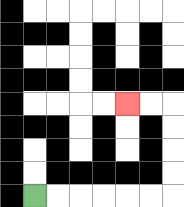{'start': '[1, 8]', 'end': '[5, 4]', 'path_directions': 'R,R,R,R,R,R,U,U,U,U,L,L', 'path_coordinates': '[[1, 8], [2, 8], [3, 8], [4, 8], [5, 8], [6, 8], [7, 8], [7, 7], [7, 6], [7, 5], [7, 4], [6, 4], [5, 4]]'}